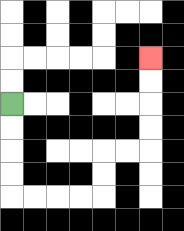{'start': '[0, 4]', 'end': '[6, 2]', 'path_directions': 'D,D,D,D,R,R,R,R,U,U,R,R,U,U,U,U', 'path_coordinates': '[[0, 4], [0, 5], [0, 6], [0, 7], [0, 8], [1, 8], [2, 8], [3, 8], [4, 8], [4, 7], [4, 6], [5, 6], [6, 6], [6, 5], [6, 4], [6, 3], [6, 2]]'}